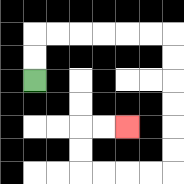{'start': '[1, 3]', 'end': '[5, 5]', 'path_directions': 'U,U,R,R,R,R,R,R,D,D,D,D,D,D,L,L,L,L,U,U,R,R', 'path_coordinates': '[[1, 3], [1, 2], [1, 1], [2, 1], [3, 1], [4, 1], [5, 1], [6, 1], [7, 1], [7, 2], [7, 3], [7, 4], [7, 5], [7, 6], [7, 7], [6, 7], [5, 7], [4, 7], [3, 7], [3, 6], [3, 5], [4, 5], [5, 5]]'}